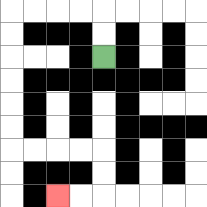{'start': '[4, 2]', 'end': '[2, 8]', 'path_directions': 'U,U,L,L,L,L,D,D,D,D,D,D,R,R,R,R,D,D,L,L', 'path_coordinates': '[[4, 2], [4, 1], [4, 0], [3, 0], [2, 0], [1, 0], [0, 0], [0, 1], [0, 2], [0, 3], [0, 4], [0, 5], [0, 6], [1, 6], [2, 6], [3, 6], [4, 6], [4, 7], [4, 8], [3, 8], [2, 8]]'}